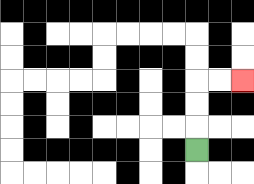{'start': '[8, 6]', 'end': '[10, 3]', 'path_directions': 'U,U,U,R,R', 'path_coordinates': '[[8, 6], [8, 5], [8, 4], [8, 3], [9, 3], [10, 3]]'}